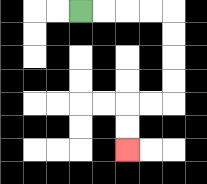{'start': '[3, 0]', 'end': '[5, 6]', 'path_directions': 'R,R,R,R,D,D,D,D,L,L,D,D', 'path_coordinates': '[[3, 0], [4, 0], [5, 0], [6, 0], [7, 0], [7, 1], [7, 2], [7, 3], [7, 4], [6, 4], [5, 4], [5, 5], [5, 6]]'}